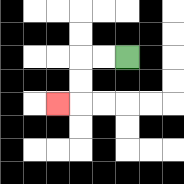{'start': '[5, 2]', 'end': '[2, 4]', 'path_directions': 'L,L,D,D,L', 'path_coordinates': '[[5, 2], [4, 2], [3, 2], [3, 3], [3, 4], [2, 4]]'}